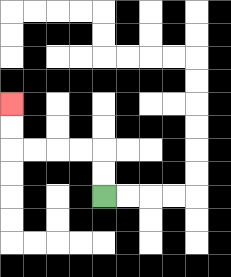{'start': '[4, 8]', 'end': '[0, 4]', 'path_directions': 'U,U,L,L,L,L,U,U', 'path_coordinates': '[[4, 8], [4, 7], [4, 6], [3, 6], [2, 6], [1, 6], [0, 6], [0, 5], [0, 4]]'}